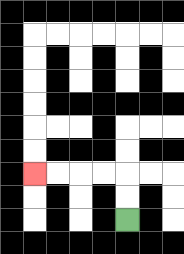{'start': '[5, 9]', 'end': '[1, 7]', 'path_directions': 'U,U,L,L,L,L', 'path_coordinates': '[[5, 9], [5, 8], [5, 7], [4, 7], [3, 7], [2, 7], [1, 7]]'}